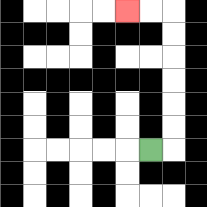{'start': '[6, 6]', 'end': '[5, 0]', 'path_directions': 'R,U,U,U,U,U,U,L,L', 'path_coordinates': '[[6, 6], [7, 6], [7, 5], [7, 4], [7, 3], [7, 2], [7, 1], [7, 0], [6, 0], [5, 0]]'}